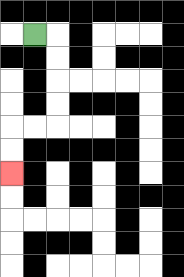{'start': '[1, 1]', 'end': '[0, 7]', 'path_directions': 'R,D,D,D,D,L,L,D,D', 'path_coordinates': '[[1, 1], [2, 1], [2, 2], [2, 3], [2, 4], [2, 5], [1, 5], [0, 5], [0, 6], [0, 7]]'}